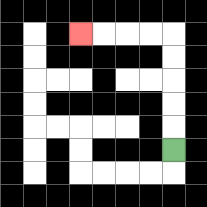{'start': '[7, 6]', 'end': '[3, 1]', 'path_directions': 'U,U,U,U,U,L,L,L,L', 'path_coordinates': '[[7, 6], [7, 5], [7, 4], [7, 3], [7, 2], [7, 1], [6, 1], [5, 1], [4, 1], [3, 1]]'}